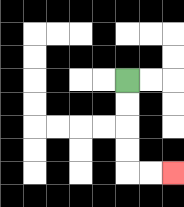{'start': '[5, 3]', 'end': '[7, 7]', 'path_directions': 'D,D,D,D,R,R', 'path_coordinates': '[[5, 3], [5, 4], [5, 5], [5, 6], [5, 7], [6, 7], [7, 7]]'}